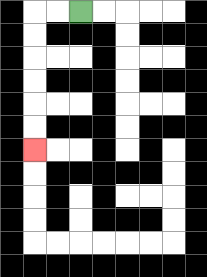{'start': '[3, 0]', 'end': '[1, 6]', 'path_directions': 'L,L,D,D,D,D,D,D', 'path_coordinates': '[[3, 0], [2, 0], [1, 0], [1, 1], [1, 2], [1, 3], [1, 4], [1, 5], [1, 6]]'}